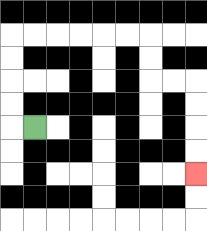{'start': '[1, 5]', 'end': '[8, 7]', 'path_directions': 'L,U,U,U,U,R,R,R,R,R,R,D,D,R,R,D,D,D,D', 'path_coordinates': '[[1, 5], [0, 5], [0, 4], [0, 3], [0, 2], [0, 1], [1, 1], [2, 1], [3, 1], [4, 1], [5, 1], [6, 1], [6, 2], [6, 3], [7, 3], [8, 3], [8, 4], [8, 5], [8, 6], [8, 7]]'}